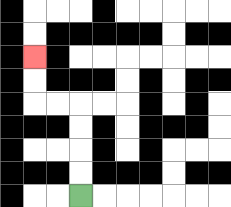{'start': '[3, 8]', 'end': '[1, 2]', 'path_directions': 'U,U,U,U,L,L,U,U', 'path_coordinates': '[[3, 8], [3, 7], [3, 6], [3, 5], [3, 4], [2, 4], [1, 4], [1, 3], [1, 2]]'}